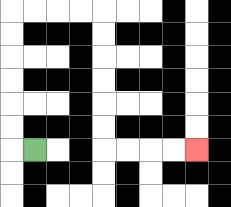{'start': '[1, 6]', 'end': '[8, 6]', 'path_directions': 'L,U,U,U,U,U,U,R,R,R,R,D,D,D,D,D,D,R,R,R,R', 'path_coordinates': '[[1, 6], [0, 6], [0, 5], [0, 4], [0, 3], [0, 2], [0, 1], [0, 0], [1, 0], [2, 0], [3, 0], [4, 0], [4, 1], [4, 2], [4, 3], [4, 4], [4, 5], [4, 6], [5, 6], [6, 6], [7, 6], [8, 6]]'}